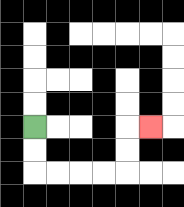{'start': '[1, 5]', 'end': '[6, 5]', 'path_directions': 'D,D,R,R,R,R,U,U,R', 'path_coordinates': '[[1, 5], [1, 6], [1, 7], [2, 7], [3, 7], [4, 7], [5, 7], [5, 6], [5, 5], [6, 5]]'}